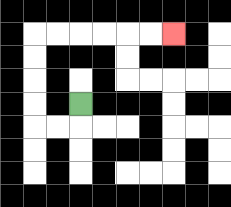{'start': '[3, 4]', 'end': '[7, 1]', 'path_directions': 'D,L,L,U,U,U,U,R,R,R,R,R,R', 'path_coordinates': '[[3, 4], [3, 5], [2, 5], [1, 5], [1, 4], [1, 3], [1, 2], [1, 1], [2, 1], [3, 1], [4, 1], [5, 1], [6, 1], [7, 1]]'}